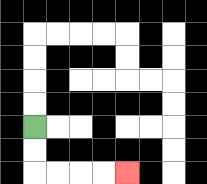{'start': '[1, 5]', 'end': '[5, 7]', 'path_directions': 'D,D,R,R,R,R', 'path_coordinates': '[[1, 5], [1, 6], [1, 7], [2, 7], [3, 7], [4, 7], [5, 7]]'}